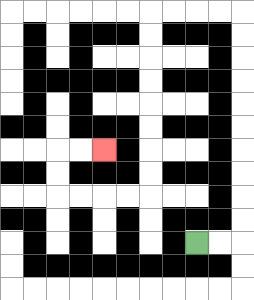{'start': '[8, 10]', 'end': '[4, 6]', 'path_directions': 'R,R,U,U,U,U,U,U,U,U,U,U,L,L,L,L,D,D,D,D,D,D,D,D,L,L,L,L,U,U,R,R', 'path_coordinates': '[[8, 10], [9, 10], [10, 10], [10, 9], [10, 8], [10, 7], [10, 6], [10, 5], [10, 4], [10, 3], [10, 2], [10, 1], [10, 0], [9, 0], [8, 0], [7, 0], [6, 0], [6, 1], [6, 2], [6, 3], [6, 4], [6, 5], [6, 6], [6, 7], [6, 8], [5, 8], [4, 8], [3, 8], [2, 8], [2, 7], [2, 6], [3, 6], [4, 6]]'}